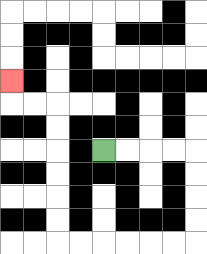{'start': '[4, 6]', 'end': '[0, 3]', 'path_directions': 'R,R,R,R,D,D,D,D,L,L,L,L,L,L,U,U,U,U,U,U,L,L,U', 'path_coordinates': '[[4, 6], [5, 6], [6, 6], [7, 6], [8, 6], [8, 7], [8, 8], [8, 9], [8, 10], [7, 10], [6, 10], [5, 10], [4, 10], [3, 10], [2, 10], [2, 9], [2, 8], [2, 7], [2, 6], [2, 5], [2, 4], [1, 4], [0, 4], [0, 3]]'}